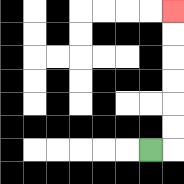{'start': '[6, 6]', 'end': '[7, 0]', 'path_directions': 'R,U,U,U,U,U,U', 'path_coordinates': '[[6, 6], [7, 6], [7, 5], [7, 4], [7, 3], [7, 2], [7, 1], [7, 0]]'}